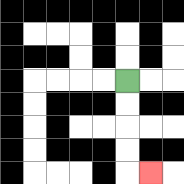{'start': '[5, 3]', 'end': '[6, 7]', 'path_directions': 'D,D,D,D,R', 'path_coordinates': '[[5, 3], [5, 4], [5, 5], [5, 6], [5, 7], [6, 7]]'}